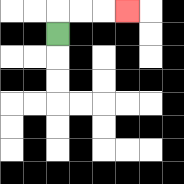{'start': '[2, 1]', 'end': '[5, 0]', 'path_directions': 'U,R,R,R', 'path_coordinates': '[[2, 1], [2, 0], [3, 0], [4, 0], [5, 0]]'}